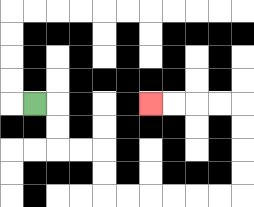{'start': '[1, 4]', 'end': '[6, 4]', 'path_directions': 'R,D,D,R,R,D,D,R,R,R,R,R,R,U,U,U,U,L,L,L,L', 'path_coordinates': '[[1, 4], [2, 4], [2, 5], [2, 6], [3, 6], [4, 6], [4, 7], [4, 8], [5, 8], [6, 8], [7, 8], [8, 8], [9, 8], [10, 8], [10, 7], [10, 6], [10, 5], [10, 4], [9, 4], [8, 4], [7, 4], [6, 4]]'}